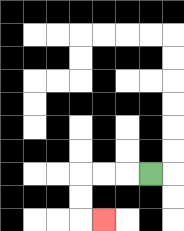{'start': '[6, 7]', 'end': '[4, 9]', 'path_directions': 'L,L,L,D,D,R', 'path_coordinates': '[[6, 7], [5, 7], [4, 7], [3, 7], [3, 8], [3, 9], [4, 9]]'}